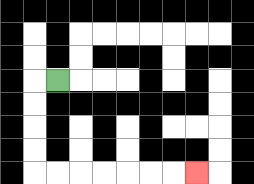{'start': '[2, 3]', 'end': '[8, 7]', 'path_directions': 'L,D,D,D,D,R,R,R,R,R,R,R', 'path_coordinates': '[[2, 3], [1, 3], [1, 4], [1, 5], [1, 6], [1, 7], [2, 7], [3, 7], [4, 7], [5, 7], [6, 7], [7, 7], [8, 7]]'}